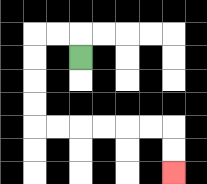{'start': '[3, 2]', 'end': '[7, 7]', 'path_directions': 'U,L,L,D,D,D,D,R,R,R,R,R,R,D,D', 'path_coordinates': '[[3, 2], [3, 1], [2, 1], [1, 1], [1, 2], [1, 3], [1, 4], [1, 5], [2, 5], [3, 5], [4, 5], [5, 5], [6, 5], [7, 5], [7, 6], [7, 7]]'}